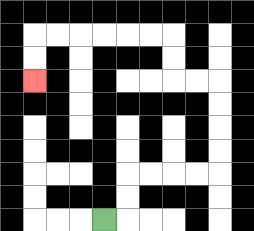{'start': '[4, 9]', 'end': '[1, 3]', 'path_directions': 'R,U,U,R,R,R,R,U,U,U,U,L,L,U,U,L,L,L,L,L,L,D,D', 'path_coordinates': '[[4, 9], [5, 9], [5, 8], [5, 7], [6, 7], [7, 7], [8, 7], [9, 7], [9, 6], [9, 5], [9, 4], [9, 3], [8, 3], [7, 3], [7, 2], [7, 1], [6, 1], [5, 1], [4, 1], [3, 1], [2, 1], [1, 1], [1, 2], [1, 3]]'}